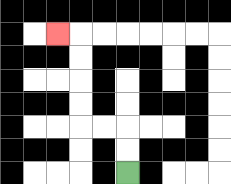{'start': '[5, 7]', 'end': '[2, 1]', 'path_directions': 'U,U,L,L,U,U,U,U,L', 'path_coordinates': '[[5, 7], [5, 6], [5, 5], [4, 5], [3, 5], [3, 4], [3, 3], [3, 2], [3, 1], [2, 1]]'}